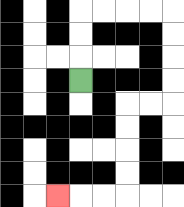{'start': '[3, 3]', 'end': '[2, 8]', 'path_directions': 'U,U,U,R,R,R,R,D,D,D,D,L,L,D,D,D,D,L,L,L', 'path_coordinates': '[[3, 3], [3, 2], [3, 1], [3, 0], [4, 0], [5, 0], [6, 0], [7, 0], [7, 1], [7, 2], [7, 3], [7, 4], [6, 4], [5, 4], [5, 5], [5, 6], [5, 7], [5, 8], [4, 8], [3, 8], [2, 8]]'}